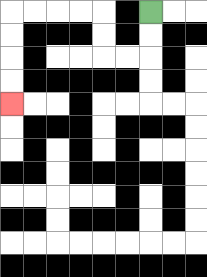{'start': '[6, 0]', 'end': '[0, 4]', 'path_directions': 'D,D,L,L,U,U,L,L,L,L,D,D,D,D', 'path_coordinates': '[[6, 0], [6, 1], [6, 2], [5, 2], [4, 2], [4, 1], [4, 0], [3, 0], [2, 0], [1, 0], [0, 0], [0, 1], [0, 2], [0, 3], [0, 4]]'}